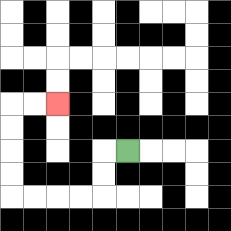{'start': '[5, 6]', 'end': '[2, 4]', 'path_directions': 'L,D,D,L,L,L,L,U,U,U,U,R,R', 'path_coordinates': '[[5, 6], [4, 6], [4, 7], [4, 8], [3, 8], [2, 8], [1, 8], [0, 8], [0, 7], [0, 6], [0, 5], [0, 4], [1, 4], [2, 4]]'}